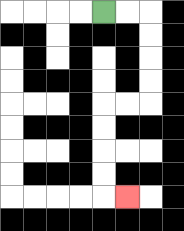{'start': '[4, 0]', 'end': '[5, 8]', 'path_directions': 'R,R,D,D,D,D,L,L,D,D,D,D,R', 'path_coordinates': '[[4, 0], [5, 0], [6, 0], [6, 1], [6, 2], [6, 3], [6, 4], [5, 4], [4, 4], [4, 5], [4, 6], [4, 7], [4, 8], [5, 8]]'}